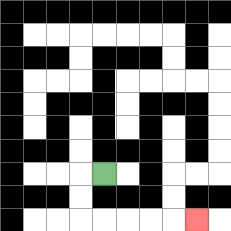{'start': '[4, 7]', 'end': '[8, 9]', 'path_directions': 'L,D,D,R,R,R,R,R', 'path_coordinates': '[[4, 7], [3, 7], [3, 8], [3, 9], [4, 9], [5, 9], [6, 9], [7, 9], [8, 9]]'}